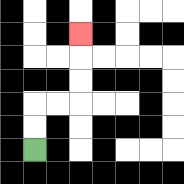{'start': '[1, 6]', 'end': '[3, 1]', 'path_directions': 'U,U,R,R,U,U,U', 'path_coordinates': '[[1, 6], [1, 5], [1, 4], [2, 4], [3, 4], [3, 3], [3, 2], [3, 1]]'}